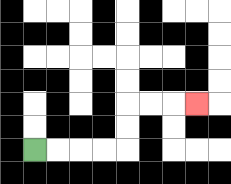{'start': '[1, 6]', 'end': '[8, 4]', 'path_directions': 'R,R,R,R,U,U,R,R,R', 'path_coordinates': '[[1, 6], [2, 6], [3, 6], [4, 6], [5, 6], [5, 5], [5, 4], [6, 4], [7, 4], [8, 4]]'}